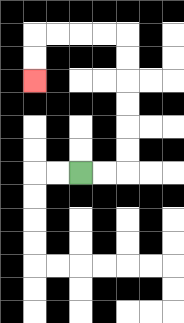{'start': '[3, 7]', 'end': '[1, 3]', 'path_directions': 'R,R,U,U,U,U,U,U,L,L,L,L,D,D', 'path_coordinates': '[[3, 7], [4, 7], [5, 7], [5, 6], [5, 5], [5, 4], [5, 3], [5, 2], [5, 1], [4, 1], [3, 1], [2, 1], [1, 1], [1, 2], [1, 3]]'}